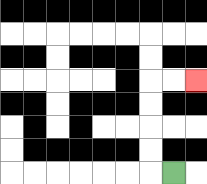{'start': '[7, 7]', 'end': '[8, 3]', 'path_directions': 'L,U,U,U,U,R,R', 'path_coordinates': '[[7, 7], [6, 7], [6, 6], [6, 5], [6, 4], [6, 3], [7, 3], [8, 3]]'}